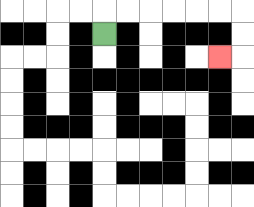{'start': '[4, 1]', 'end': '[9, 2]', 'path_directions': 'U,R,R,R,R,R,R,D,D,L', 'path_coordinates': '[[4, 1], [4, 0], [5, 0], [6, 0], [7, 0], [8, 0], [9, 0], [10, 0], [10, 1], [10, 2], [9, 2]]'}